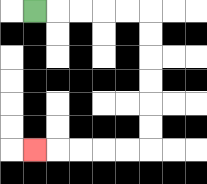{'start': '[1, 0]', 'end': '[1, 6]', 'path_directions': 'R,R,R,R,R,D,D,D,D,D,D,L,L,L,L,L', 'path_coordinates': '[[1, 0], [2, 0], [3, 0], [4, 0], [5, 0], [6, 0], [6, 1], [6, 2], [6, 3], [6, 4], [6, 5], [6, 6], [5, 6], [4, 6], [3, 6], [2, 6], [1, 6]]'}